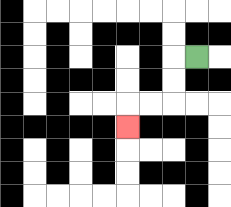{'start': '[8, 2]', 'end': '[5, 5]', 'path_directions': 'L,D,D,L,L,D', 'path_coordinates': '[[8, 2], [7, 2], [7, 3], [7, 4], [6, 4], [5, 4], [5, 5]]'}